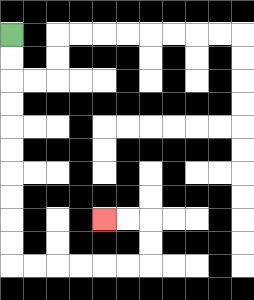{'start': '[0, 1]', 'end': '[4, 9]', 'path_directions': 'D,D,D,D,D,D,D,D,D,D,R,R,R,R,R,R,U,U,L,L', 'path_coordinates': '[[0, 1], [0, 2], [0, 3], [0, 4], [0, 5], [0, 6], [0, 7], [0, 8], [0, 9], [0, 10], [0, 11], [1, 11], [2, 11], [3, 11], [4, 11], [5, 11], [6, 11], [6, 10], [6, 9], [5, 9], [4, 9]]'}